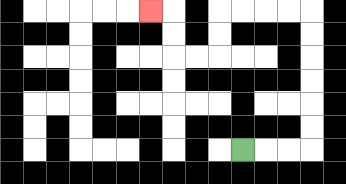{'start': '[10, 6]', 'end': '[6, 0]', 'path_directions': 'R,R,R,U,U,U,U,U,U,L,L,L,L,D,D,L,L,U,U,L', 'path_coordinates': '[[10, 6], [11, 6], [12, 6], [13, 6], [13, 5], [13, 4], [13, 3], [13, 2], [13, 1], [13, 0], [12, 0], [11, 0], [10, 0], [9, 0], [9, 1], [9, 2], [8, 2], [7, 2], [7, 1], [7, 0], [6, 0]]'}